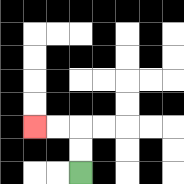{'start': '[3, 7]', 'end': '[1, 5]', 'path_directions': 'U,U,L,L', 'path_coordinates': '[[3, 7], [3, 6], [3, 5], [2, 5], [1, 5]]'}